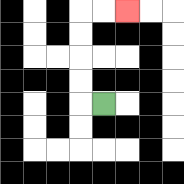{'start': '[4, 4]', 'end': '[5, 0]', 'path_directions': 'L,U,U,U,U,R,R', 'path_coordinates': '[[4, 4], [3, 4], [3, 3], [3, 2], [3, 1], [3, 0], [4, 0], [5, 0]]'}